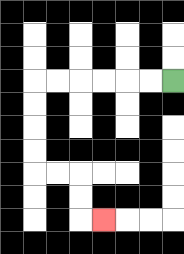{'start': '[7, 3]', 'end': '[4, 9]', 'path_directions': 'L,L,L,L,L,L,D,D,D,D,R,R,D,D,R', 'path_coordinates': '[[7, 3], [6, 3], [5, 3], [4, 3], [3, 3], [2, 3], [1, 3], [1, 4], [1, 5], [1, 6], [1, 7], [2, 7], [3, 7], [3, 8], [3, 9], [4, 9]]'}